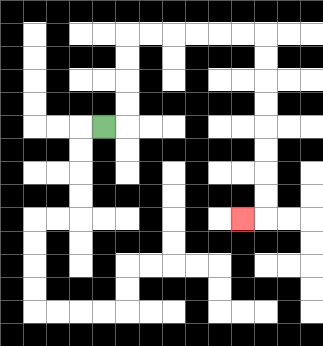{'start': '[4, 5]', 'end': '[10, 9]', 'path_directions': 'R,U,U,U,U,R,R,R,R,R,R,D,D,D,D,D,D,D,D,L', 'path_coordinates': '[[4, 5], [5, 5], [5, 4], [5, 3], [5, 2], [5, 1], [6, 1], [7, 1], [8, 1], [9, 1], [10, 1], [11, 1], [11, 2], [11, 3], [11, 4], [11, 5], [11, 6], [11, 7], [11, 8], [11, 9], [10, 9]]'}